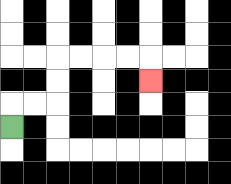{'start': '[0, 5]', 'end': '[6, 3]', 'path_directions': 'U,R,R,U,U,R,R,R,R,D', 'path_coordinates': '[[0, 5], [0, 4], [1, 4], [2, 4], [2, 3], [2, 2], [3, 2], [4, 2], [5, 2], [6, 2], [6, 3]]'}